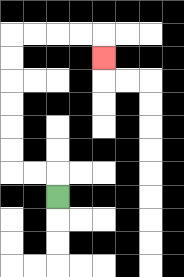{'start': '[2, 8]', 'end': '[4, 2]', 'path_directions': 'U,L,L,U,U,U,U,U,U,R,R,R,R,D', 'path_coordinates': '[[2, 8], [2, 7], [1, 7], [0, 7], [0, 6], [0, 5], [0, 4], [0, 3], [0, 2], [0, 1], [1, 1], [2, 1], [3, 1], [4, 1], [4, 2]]'}